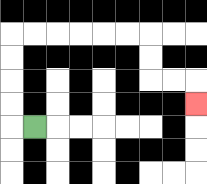{'start': '[1, 5]', 'end': '[8, 4]', 'path_directions': 'L,U,U,U,U,R,R,R,R,R,R,D,D,R,R,D', 'path_coordinates': '[[1, 5], [0, 5], [0, 4], [0, 3], [0, 2], [0, 1], [1, 1], [2, 1], [3, 1], [4, 1], [5, 1], [6, 1], [6, 2], [6, 3], [7, 3], [8, 3], [8, 4]]'}